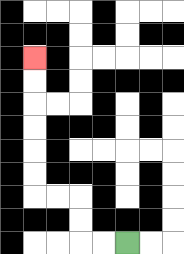{'start': '[5, 10]', 'end': '[1, 2]', 'path_directions': 'L,L,U,U,L,L,U,U,U,U,U,U', 'path_coordinates': '[[5, 10], [4, 10], [3, 10], [3, 9], [3, 8], [2, 8], [1, 8], [1, 7], [1, 6], [1, 5], [1, 4], [1, 3], [1, 2]]'}